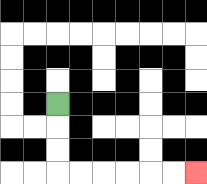{'start': '[2, 4]', 'end': '[8, 7]', 'path_directions': 'D,D,D,R,R,R,R,R,R', 'path_coordinates': '[[2, 4], [2, 5], [2, 6], [2, 7], [3, 7], [4, 7], [5, 7], [6, 7], [7, 7], [8, 7]]'}